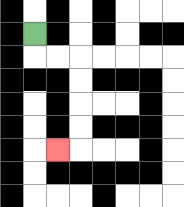{'start': '[1, 1]', 'end': '[2, 6]', 'path_directions': 'D,R,R,D,D,D,D,L', 'path_coordinates': '[[1, 1], [1, 2], [2, 2], [3, 2], [3, 3], [3, 4], [3, 5], [3, 6], [2, 6]]'}